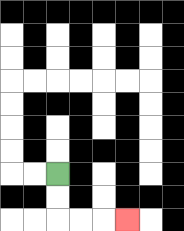{'start': '[2, 7]', 'end': '[5, 9]', 'path_directions': 'D,D,R,R,R', 'path_coordinates': '[[2, 7], [2, 8], [2, 9], [3, 9], [4, 9], [5, 9]]'}